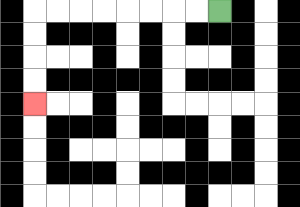{'start': '[9, 0]', 'end': '[1, 4]', 'path_directions': 'L,L,L,L,L,L,L,L,D,D,D,D', 'path_coordinates': '[[9, 0], [8, 0], [7, 0], [6, 0], [5, 0], [4, 0], [3, 0], [2, 0], [1, 0], [1, 1], [1, 2], [1, 3], [1, 4]]'}